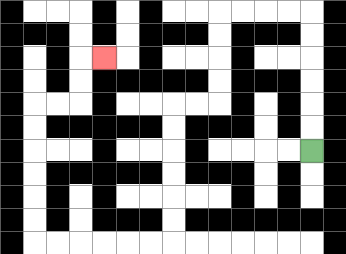{'start': '[13, 6]', 'end': '[4, 2]', 'path_directions': 'U,U,U,U,U,U,L,L,L,L,D,D,D,D,L,L,D,D,D,D,D,D,L,L,L,L,L,L,U,U,U,U,U,U,R,R,U,U,R', 'path_coordinates': '[[13, 6], [13, 5], [13, 4], [13, 3], [13, 2], [13, 1], [13, 0], [12, 0], [11, 0], [10, 0], [9, 0], [9, 1], [9, 2], [9, 3], [9, 4], [8, 4], [7, 4], [7, 5], [7, 6], [7, 7], [7, 8], [7, 9], [7, 10], [6, 10], [5, 10], [4, 10], [3, 10], [2, 10], [1, 10], [1, 9], [1, 8], [1, 7], [1, 6], [1, 5], [1, 4], [2, 4], [3, 4], [3, 3], [3, 2], [4, 2]]'}